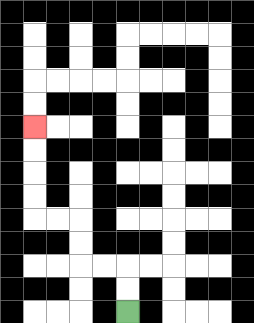{'start': '[5, 13]', 'end': '[1, 5]', 'path_directions': 'U,U,L,L,U,U,L,L,U,U,U,U', 'path_coordinates': '[[5, 13], [5, 12], [5, 11], [4, 11], [3, 11], [3, 10], [3, 9], [2, 9], [1, 9], [1, 8], [1, 7], [1, 6], [1, 5]]'}